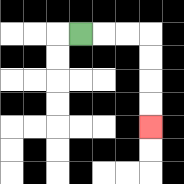{'start': '[3, 1]', 'end': '[6, 5]', 'path_directions': 'R,R,R,D,D,D,D', 'path_coordinates': '[[3, 1], [4, 1], [5, 1], [6, 1], [6, 2], [6, 3], [6, 4], [6, 5]]'}